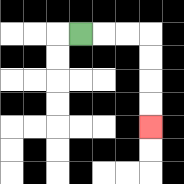{'start': '[3, 1]', 'end': '[6, 5]', 'path_directions': 'R,R,R,D,D,D,D', 'path_coordinates': '[[3, 1], [4, 1], [5, 1], [6, 1], [6, 2], [6, 3], [6, 4], [6, 5]]'}